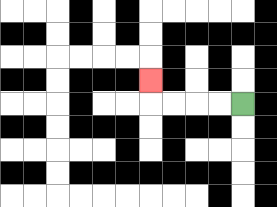{'start': '[10, 4]', 'end': '[6, 3]', 'path_directions': 'L,L,L,L,U', 'path_coordinates': '[[10, 4], [9, 4], [8, 4], [7, 4], [6, 4], [6, 3]]'}